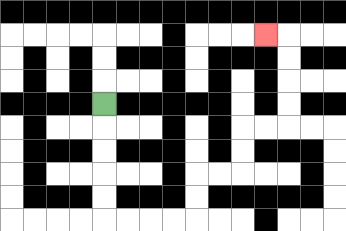{'start': '[4, 4]', 'end': '[11, 1]', 'path_directions': 'D,D,D,D,D,R,R,R,R,U,U,R,R,U,U,R,R,U,U,U,U,L', 'path_coordinates': '[[4, 4], [4, 5], [4, 6], [4, 7], [4, 8], [4, 9], [5, 9], [6, 9], [7, 9], [8, 9], [8, 8], [8, 7], [9, 7], [10, 7], [10, 6], [10, 5], [11, 5], [12, 5], [12, 4], [12, 3], [12, 2], [12, 1], [11, 1]]'}